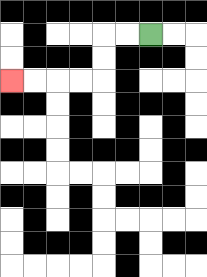{'start': '[6, 1]', 'end': '[0, 3]', 'path_directions': 'L,L,D,D,L,L,L,L', 'path_coordinates': '[[6, 1], [5, 1], [4, 1], [4, 2], [4, 3], [3, 3], [2, 3], [1, 3], [0, 3]]'}